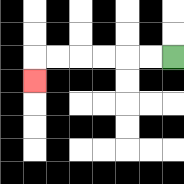{'start': '[7, 2]', 'end': '[1, 3]', 'path_directions': 'L,L,L,L,L,L,D', 'path_coordinates': '[[7, 2], [6, 2], [5, 2], [4, 2], [3, 2], [2, 2], [1, 2], [1, 3]]'}